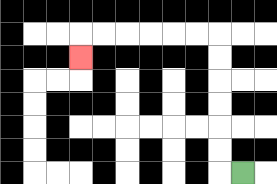{'start': '[10, 7]', 'end': '[3, 2]', 'path_directions': 'L,U,U,U,U,U,U,L,L,L,L,L,L,D', 'path_coordinates': '[[10, 7], [9, 7], [9, 6], [9, 5], [9, 4], [9, 3], [9, 2], [9, 1], [8, 1], [7, 1], [6, 1], [5, 1], [4, 1], [3, 1], [3, 2]]'}